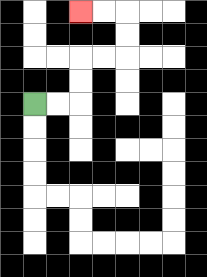{'start': '[1, 4]', 'end': '[3, 0]', 'path_directions': 'R,R,U,U,R,R,U,U,L,L', 'path_coordinates': '[[1, 4], [2, 4], [3, 4], [3, 3], [3, 2], [4, 2], [5, 2], [5, 1], [5, 0], [4, 0], [3, 0]]'}